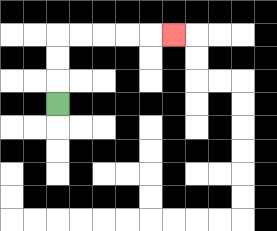{'start': '[2, 4]', 'end': '[7, 1]', 'path_directions': 'U,U,U,R,R,R,R,R', 'path_coordinates': '[[2, 4], [2, 3], [2, 2], [2, 1], [3, 1], [4, 1], [5, 1], [6, 1], [7, 1]]'}